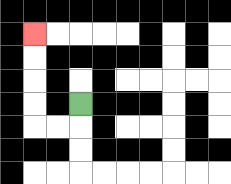{'start': '[3, 4]', 'end': '[1, 1]', 'path_directions': 'D,L,L,U,U,U,U', 'path_coordinates': '[[3, 4], [3, 5], [2, 5], [1, 5], [1, 4], [1, 3], [1, 2], [1, 1]]'}